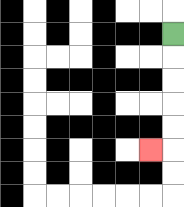{'start': '[7, 1]', 'end': '[6, 6]', 'path_directions': 'D,D,D,D,D,L', 'path_coordinates': '[[7, 1], [7, 2], [7, 3], [7, 4], [7, 5], [7, 6], [6, 6]]'}